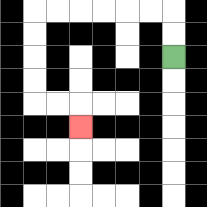{'start': '[7, 2]', 'end': '[3, 5]', 'path_directions': 'U,U,L,L,L,L,L,L,D,D,D,D,R,R,D', 'path_coordinates': '[[7, 2], [7, 1], [7, 0], [6, 0], [5, 0], [4, 0], [3, 0], [2, 0], [1, 0], [1, 1], [1, 2], [1, 3], [1, 4], [2, 4], [3, 4], [3, 5]]'}